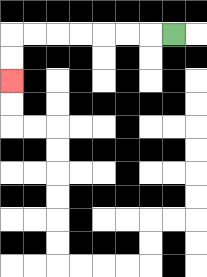{'start': '[7, 1]', 'end': '[0, 3]', 'path_directions': 'L,L,L,L,L,L,L,D,D', 'path_coordinates': '[[7, 1], [6, 1], [5, 1], [4, 1], [3, 1], [2, 1], [1, 1], [0, 1], [0, 2], [0, 3]]'}